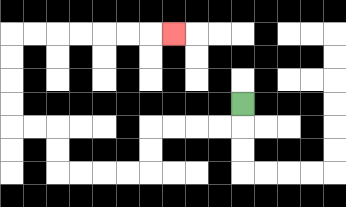{'start': '[10, 4]', 'end': '[7, 1]', 'path_directions': 'D,L,L,L,L,D,D,L,L,L,L,U,U,L,L,U,U,U,U,R,R,R,R,R,R,R', 'path_coordinates': '[[10, 4], [10, 5], [9, 5], [8, 5], [7, 5], [6, 5], [6, 6], [6, 7], [5, 7], [4, 7], [3, 7], [2, 7], [2, 6], [2, 5], [1, 5], [0, 5], [0, 4], [0, 3], [0, 2], [0, 1], [1, 1], [2, 1], [3, 1], [4, 1], [5, 1], [6, 1], [7, 1]]'}